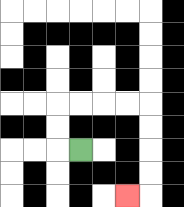{'start': '[3, 6]', 'end': '[5, 8]', 'path_directions': 'L,U,U,R,R,R,R,D,D,D,D,L', 'path_coordinates': '[[3, 6], [2, 6], [2, 5], [2, 4], [3, 4], [4, 4], [5, 4], [6, 4], [6, 5], [6, 6], [6, 7], [6, 8], [5, 8]]'}